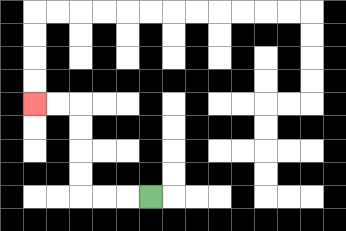{'start': '[6, 8]', 'end': '[1, 4]', 'path_directions': 'L,L,L,U,U,U,U,L,L', 'path_coordinates': '[[6, 8], [5, 8], [4, 8], [3, 8], [3, 7], [3, 6], [3, 5], [3, 4], [2, 4], [1, 4]]'}